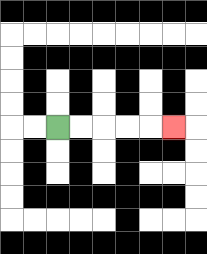{'start': '[2, 5]', 'end': '[7, 5]', 'path_directions': 'R,R,R,R,R', 'path_coordinates': '[[2, 5], [3, 5], [4, 5], [5, 5], [6, 5], [7, 5]]'}